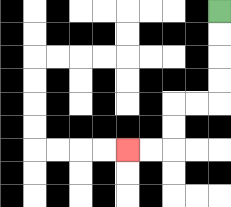{'start': '[9, 0]', 'end': '[5, 6]', 'path_directions': 'D,D,D,D,L,L,D,D,L,L', 'path_coordinates': '[[9, 0], [9, 1], [9, 2], [9, 3], [9, 4], [8, 4], [7, 4], [7, 5], [7, 6], [6, 6], [5, 6]]'}